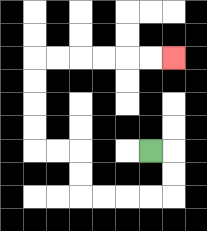{'start': '[6, 6]', 'end': '[7, 2]', 'path_directions': 'R,D,D,L,L,L,L,U,U,L,L,U,U,U,U,R,R,R,R,R,R', 'path_coordinates': '[[6, 6], [7, 6], [7, 7], [7, 8], [6, 8], [5, 8], [4, 8], [3, 8], [3, 7], [3, 6], [2, 6], [1, 6], [1, 5], [1, 4], [1, 3], [1, 2], [2, 2], [3, 2], [4, 2], [5, 2], [6, 2], [7, 2]]'}